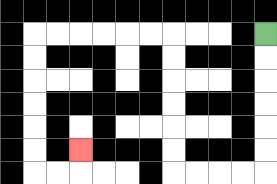{'start': '[11, 1]', 'end': '[3, 6]', 'path_directions': 'D,D,D,D,D,D,L,L,L,L,U,U,U,U,U,U,L,L,L,L,L,L,D,D,D,D,D,D,R,R,U', 'path_coordinates': '[[11, 1], [11, 2], [11, 3], [11, 4], [11, 5], [11, 6], [11, 7], [10, 7], [9, 7], [8, 7], [7, 7], [7, 6], [7, 5], [7, 4], [7, 3], [7, 2], [7, 1], [6, 1], [5, 1], [4, 1], [3, 1], [2, 1], [1, 1], [1, 2], [1, 3], [1, 4], [1, 5], [1, 6], [1, 7], [2, 7], [3, 7], [3, 6]]'}